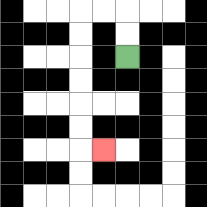{'start': '[5, 2]', 'end': '[4, 6]', 'path_directions': 'U,U,L,L,D,D,D,D,D,D,R', 'path_coordinates': '[[5, 2], [5, 1], [5, 0], [4, 0], [3, 0], [3, 1], [3, 2], [3, 3], [3, 4], [3, 5], [3, 6], [4, 6]]'}